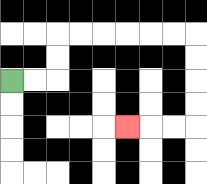{'start': '[0, 3]', 'end': '[5, 5]', 'path_directions': 'R,R,U,U,R,R,R,R,R,R,D,D,D,D,L,L,L', 'path_coordinates': '[[0, 3], [1, 3], [2, 3], [2, 2], [2, 1], [3, 1], [4, 1], [5, 1], [6, 1], [7, 1], [8, 1], [8, 2], [8, 3], [8, 4], [8, 5], [7, 5], [6, 5], [5, 5]]'}